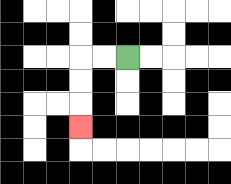{'start': '[5, 2]', 'end': '[3, 5]', 'path_directions': 'L,L,D,D,D', 'path_coordinates': '[[5, 2], [4, 2], [3, 2], [3, 3], [3, 4], [3, 5]]'}